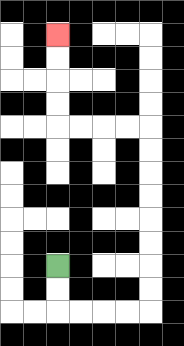{'start': '[2, 11]', 'end': '[2, 1]', 'path_directions': 'D,D,R,R,R,R,U,U,U,U,U,U,U,U,L,L,L,L,U,U,U,U', 'path_coordinates': '[[2, 11], [2, 12], [2, 13], [3, 13], [4, 13], [5, 13], [6, 13], [6, 12], [6, 11], [6, 10], [6, 9], [6, 8], [6, 7], [6, 6], [6, 5], [5, 5], [4, 5], [3, 5], [2, 5], [2, 4], [2, 3], [2, 2], [2, 1]]'}